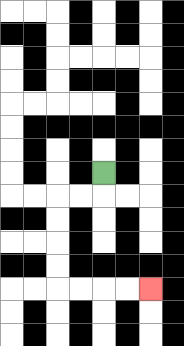{'start': '[4, 7]', 'end': '[6, 12]', 'path_directions': 'D,L,L,D,D,D,D,R,R,R,R', 'path_coordinates': '[[4, 7], [4, 8], [3, 8], [2, 8], [2, 9], [2, 10], [2, 11], [2, 12], [3, 12], [4, 12], [5, 12], [6, 12]]'}